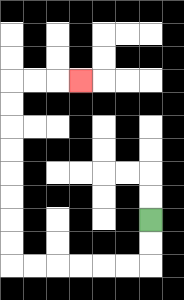{'start': '[6, 9]', 'end': '[3, 3]', 'path_directions': 'D,D,L,L,L,L,L,L,U,U,U,U,U,U,U,U,R,R,R', 'path_coordinates': '[[6, 9], [6, 10], [6, 11], [5, 11], [4, 11], [3, 11], [2, 11], [1, 11], [0, 11], [0, 10], [0, 9], [0, 8], [0, 7], [0, 6], [0, 5], [0, 4], [0, 3], [1, 3], [2, 3], [3, 3]]'}